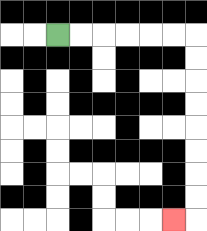{'start': '[2, 1]', 'end': '[7, 9]', 'path_directions': 'R,R,R,R,R,R,D,D,D,D,D,D,D,D,L', 'path_coordinates': '[[2, 1], [3, 1], [4, 1], [5, 1], [6, 1], [7, 1], [8, 1], [8, 2], [8, 3], [8, 4], [8, 5], [8, 6], [8, 7], [8, 8], [8, 9], [7, 9]]'}